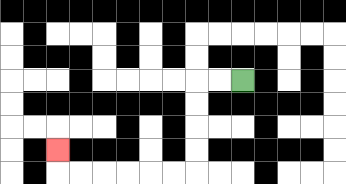{'start': '[10, 3]', 'end': '[2, 6]', 'path_directions': 'L,L,D,D,D,D,L,L,L,L,L,L,U', 'path_coordinates': '[[10, 3], [9, 3], [8, 3], [8, 4], [8, 5], [8, 6], [8, 7], [7, 7], [6, 7], [5, 7], [4, 7], [3, 7], [2, 7], [2, 6]]'}